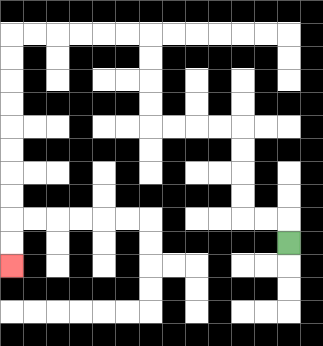{'start': '[12, 10]', 'end': '[0, 11]', 'path_directions': 'U,L,L,U,U,U,U,L,L,L,L,U,U,U,U,L,L,L,L,L,L,D,D,D,D,D,D,D,D,D,D', 'path_coordinates': '[[12, 10], [12, 9], [11, 9], [10, 9], [10, 8], [10, 7], [10, 6], [10, 5], [9, 5], [8, 5], [7, 5], [6, 5], [6, 4], [6, 3], [6, 2], [6, 1], [5, 1], [4, 1], [3, 1], [2, 1], [1, 1], [0, 1], [0, 2], [0, 3], [0, 4], [0, 5], [0, 6], [0, 7], [0, 8], [0, 9], [0, 10], [0, 11]]'}